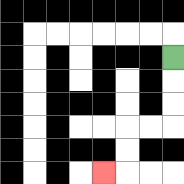{'start': '[7, 2]', 'end': '[4, 7]', 'path_directions': 'D,D,D,L,L,D,D,L', 'path_coordinates': '[[7, 2], [7, 3], [7, 4], [7, 5], [6, 5], [5, 5], [5, 6], [5, 7], [4, 7]]'}